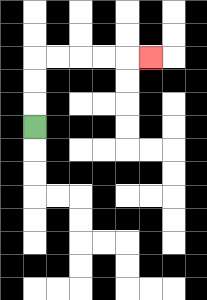{'start': '[1, 5]', 'end': '[6, 2]', 'path_directions': 'U,U,U,R,R,R,R,R', 'path_coordinates': '[[1, 5], [1, 4], [1, 3], [1, 2], [2, 2], [3, 2], [4, 2], [5, 2], [6, 2]]'}